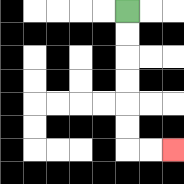{'start': '[5, 0]', 'end': '[7, 6]', 'path_directions': 'D,D,D,D,D,D,R,R', 'path_coordinates': '[[5, 0], [5, 1], [5, 2], [5, 3], [5, 4], [5, 5], [5, 6], [6, 6], [7, 6]]'}